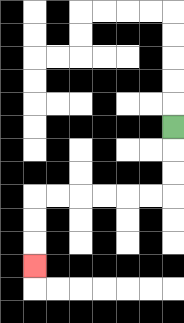{'start': '[7, 5]', 'end': '[1, 11]', 'path_directions': 'D,D,D,L,L,L,L,L,L,D,D,D', 'path_coordinates': '[[7, 5], [7, 6], [7, 7], [7, 8], [6, 8], [5, 8], [4, 8], [3, 8], [2, 8], [1, 8], [1, 9], [1, 10], [1, 11]]'}